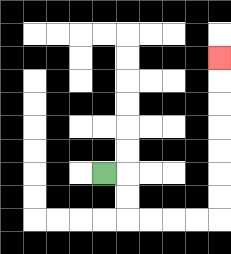{'start': '[4, 7]', 'end': '[9, 2]', 'path_directions': 'R,D,D,R,R,R,R,U,U,U,U,U,U,U', 'path_coordinates': '[[4, 7], [5, 7], [5, 8], [5, 9], [6, 9], [7, 9], [8, 9], [9, 9], [9, 8], [9, 7], [9, 6], [9, 5], [9, 4], [9, 3], [9, 2]]'}